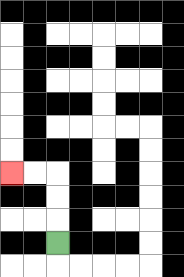{'start': '[2, 10]', 'end': '[0, 7]', 'path_directions': 'U,U,U,L,L', 'path_coordinates': '[[2, 10], [2, 9], [2, 8], [2, 7], [1, 7], [0, 7]]'}